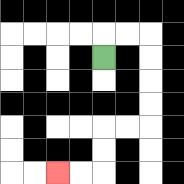{'start': '[4, 2]', 'end': '[2, 7]', 'path_directions': 'U,R,R,D,D,D,D,L,L,D,D,L,L', 'path_coordinates': '[[4, 2], [4, 1], [5, 1], [6, 1], [6, 2], [6, 3], [6, 4], [6, 5], [5, 5], [4, 5], [4, 6], [4, 7], [3, 7], [2, 7]]'}